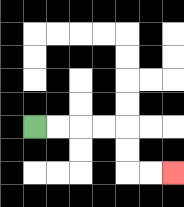{'start': '[1, 5]', 'end': '[7, 7]', 'path_directions': 'R,R,R,R,D,D,R,R', 'path_coordinates': '[[1, 5], [2, 5], [3, 5], [4, 5], [5, 5], [5, 6], [5, 7], [6, 7], [7, 7]]'}